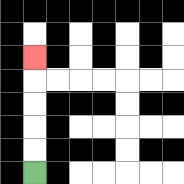{'start': '[1, 7]', 'end': '[1, 2]', 'path_directions': 'U,U,U,U,U', 'path_coordinates': '[[1, 7], [1, 6], [1, 5], [1, 4], [1, 3], [1, 2]]'}